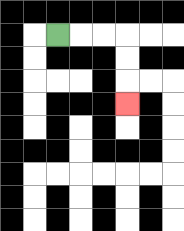{'start': '[2, 1]', 'end': '[5, 4]', 'path_directions': 'R,R,R,D,D,D', 'path_coordinates': '[[2, 1], [3, 1], [4, 1], [5, 1], [5, 2], [5, 3], [5, 4]]'}